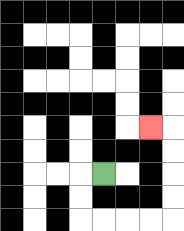{'start': '[4, 7]', 'end': '[6, 5]', 'path_directions': 'L,D,D,R,R,R,R,U,U,U,U,L', 'path_coordinates': '[[4, 7], [3, 7], [3, 8], [3, 9], [4, 9], [5, 9], [6, 9], [7, 9], [7, 8], [7, 7], [7, 6], [7, 5], [6, 5]]'}